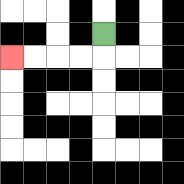{'start': '[4, 1]', 'end': '[0, 2]', 'path_directions': 'D,L,L,L,L', 'path_coordinates': '[[4, 1], [4, 2], [3, 2], [2, 2], [1, 2], [0, 2]]'}